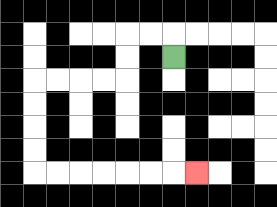{'start': '[7, 2]', 'end': '[8, 7]', 'path_directions': 'U,L,L,D,D,L,L,L,L,D,D,D,D,R,R,R,R,R,R,R', 'path_coordinates': '[[7, 2], [7, 1], [6, 1], [5, 1], [5, 2], [5, 3], [4, 3], [3, 3], [2, 3], [1, 3], [1, 4], [1, 5], [1, 6], [1, 7], [2, 7], [3, 7], [4, 7], [5, 7], [6, 7], [7, 7], [8, 7]]'}